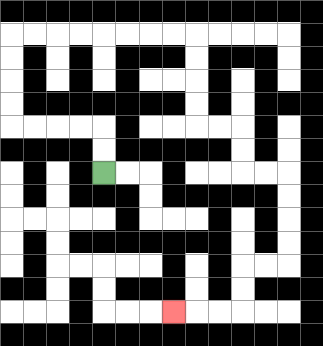{'start': '[4, 7]', 'end': '[7, 13]', 'path_directions': 'U,U,L,L,L,L,U,U,U,U,R,R,R,R,R,R,R,R,D,D,D,D,R,R,D,D,R,R,D,D,D,D,L,L,D,D,L,L,L', 'path_coordinates': '[[4, 7], [4, 6], [4, 5], [3, 5], [2, 5], [1, 5], [0, 5], [0, 4], [0, 3], [0, 2], [0, 1], [1, 1], [2, 1], [3, 1], [4, 1], [5, 1], [6, 1], [7, 1], [8, 1], [8, 2], [8, 3], [8, 4], [8, 5], [9, 5], [10, 5], [10, 6], [10, 7], [11, 7], [12, 7], [12, 8], [12, 9], [12, 10], [12, 11], [11, 11], [10, 11], [10, 12], [10, 13], [9, 13], [8, 13], [7, 13]]'}